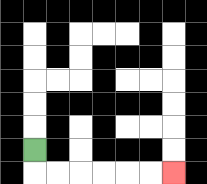{'start': '[1, 6]', 'end': '[7, 7]', 'path_directions': 'D,R,R,R,R,R,R', 'path_coordinates': '[[1, 6], [1, 7], [2, 7], [3, 7], [4, 7], [5, 7], [6, 7], [7, 7]]'}